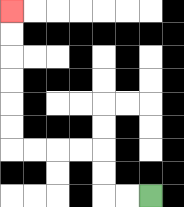{'start': '[6, 8]', 'end': '[0, 0]', 'path_directions': 'L,L,U,U,L,L,L,L,U,U,U,U,U,U', 'path_coordinates': '[[6, 8], [5, 8], [4, 8], [4, 7], [4, 6], [3, 6], [2, 6], [1, 6], [0, 6], [0, 5], [0, 4], [0, 3], [0, 2], [0, 1], [0, 0]]'}